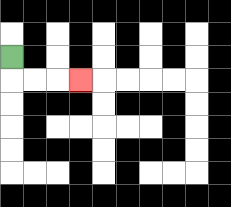{'start': '[0, 2]', 'end': '[3, 3]', 'path_directions': 'D,R,R,R', 'path_coordinates': '[[0, 2], [0, 3], [1, 3], [2, 3], [3, 3]]'}